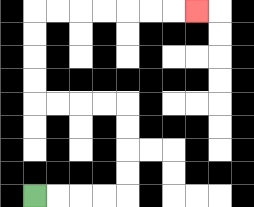{'start': '[1, 8]', 'end': '[8, 0]', 'path_directions': 'R,R,R,R,U,U,U,U,L,L,L,L,U,U,U,U,R,R,R,R,R,R,R', 'path_coordinates': '[[1, 8], [2, 8], [3, 8], [4, 8], [5, 8], [5, 7], [5, 6], [5, 5], [5, 4], [4, 4], [3, 4], [2, 4], [1, 4], [1, 3], [1, 2], [1, 1], [1, 0], [2, 0], [3, 0], [4, 0], [5, 0], [6, 0], [7, 0], [8, 0]]'}